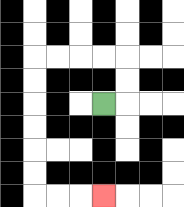{'start': '[4, 4]', 'end': '[4, 8]', 'path_directions': 'R,U,U,L,L,L,L,D,D,D,D,D,D,R,R,R', 'path_coordinates': '[[4, 4], [5, 4], [5, 3], [5, 2], [4, 2], [3, 2], [2, 2], [1, 2], [1, 3], [1, 4], [1, 5], [1, 6], [1, 7], [1, 8], [2, 8], [3, 8], [4, 8]]'}